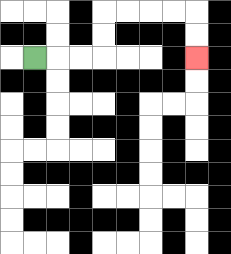{'start': '[1, 2]', 'end': '[8, 2]', 'path_directions': 'R,R,R,U,U,R,R,R,R,D,D', 'path_coordinates': '[[1, 2], [2, 2], [3, 2], [4, 2], [4, 1], [4, 0], [5, 0], [6, 0], [7, 0], [8, 0], [8, 1], [8, 2]]'}